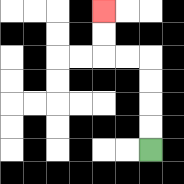{'start': '[6, 6]', 'end': '[4, 0]', 'path_directions': 'U,U,U,U,L,L,U,U', 'path_coordinates': '[[6, 6], [6, 5], [6, 4], [6, 3], [6, 2], [5, 2], [4, 2], [4, 1], [4, 0]]'}